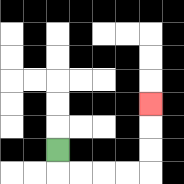{'start': '[2, 6]', 'end': '[6, 4]', 'path_directions': 'D,R,R,R,R,U,U,U', 'path_coordinates': '[[2, 6], [2, 7], [3, 7], [4, 7], [5, 7], [6, 7], [6, 6], [6, 5], [6, 4]]'}